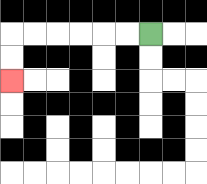{'start': '[6, 1]', 'end': '[0, 3]', 'path_directions': 'L,L,L,L,L,L,D,D', 'path_coordinates': '[[6, 1], [5, 1], [4, 1], [3, 1], [2, 1], [1, 1], [0, 1], [0, 2], [0, 3]]'}